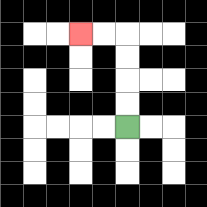{'start': '[5, 5]', 'end': '[3, 1]', 'path_directions': 'U,U,U,U,L,L', 'path_coordinates': '[[5, 5], [5, 4], [5, 3], [5, 2], [5, 1], [4, 1], [3, 1]]'}